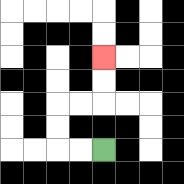{'start': '[4, 6]', 'end': '[4, 2]', 'path_directions': 'L,L,U,U,R,R,U,U', 'path_coordinates': '[[4, 6], [3, 6], [2, 6], [2, 5], [2, 4], [3, 4], [4, 4], [4, 3], [4, 2]]'}